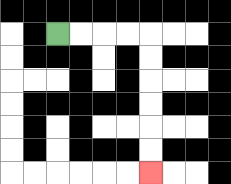{'start': '[2, 1]', 'end': '[6, 7]', 'path_directions': 'R,R,R,R,D,D,D,D,D,D', 'path_coordinates': '[[2, 1], [3, 1], [4, 1], [5, 1], [6, 1], [6, 2], [6, 3], [6, 4], [6, 5], [6, 6], [6, 7]]'}